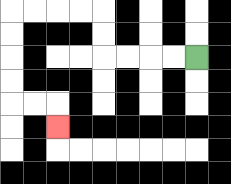{'start': '[8, 2]', 'end': '[2, 5]', 'path_directions': 'L,L,L,L,U,U,L,L,L,L,D,D,D,D,R,R,D', 'path_coordinates': '[[8, 2], [7, 2], [6, 2], [5, 2], [4, 2], [4, 1], [4, 0], [3, 0], [2, 0], [1, 0], [0, 0], [0, 1], [0, 2], [0, 3], [0, 4], [1, 4], [2, 4], [2, 5]]'}